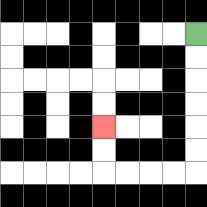{'start': '[8, 1]', 'end': '[4, 5]', 'path_directions': 'D,D,D,D,D,D,L,L,L,L,U,U', 'path_coordinates': '[[8, 1], [8, 2], [8, 3], [8, 4], [8, 5], [8, 6], [8, 7], [7, 7], [6, 7], [5, 7], [4, 7], [4, 6], [4, 5]]'}